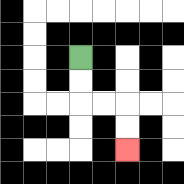{'start': '[3, 2]', 'end': '[5, 6]', 'path_directions': 'D,D,R,R,D,D', 'path_coordinates': '[[3, 2], [3, 3], [3, 4], [4, 4], [5, 4], [5, 5], [5, 6]]'}